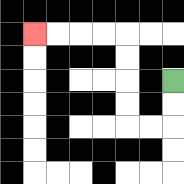{'start': '[7, 3]', 'end': '[1, 1]', 'path_directions': 'D,D,L,L,U,U,U,U,L,L,L,L', 'path_coordinates': '[[7, 3], [7, 4], [7, 5], [6, 5], [5, 5], [5, 4], [5, 3], [5, 2], [5, 1], [4, 1], [3, 1], [2, 1], [1, 1]]'}